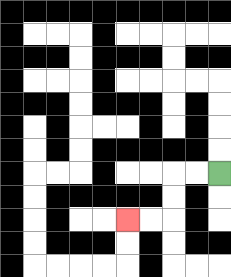{'start': '[9, 7]', 'end': '[5, 9]', 'path_directions': 'L,L,D,D,L,L', 'path_coordinates': '[[9, 7], [8, 7], [7, 7], [7, 8], [7, 9], [6, 9], [5, 9]]'}